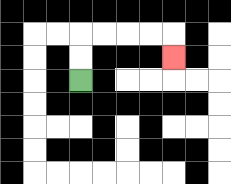{'start': '[3, 3]', 'end': '[7, 2]', 'path_directions': 'U,U,R,R,R,R,D', 'path_coordinates': '[[3, 3], [3, 2], [3, 1], [4, 1], [5, 1], [6, 1], [7, 1], [7, 2]]'}